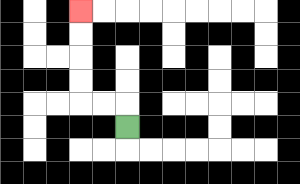{'start': '[5, 5]', 'end': '[3, 0]', 'path_directions': 'U,L,L,U,U,U,U', 'path_coordinates': '[[5, 5], [5, 4], [4, 4], [3, 4], [3, 3], [3, 2], [3, 1], [3, 0]]'}